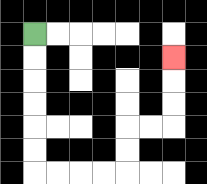{'start': '[1, 1]', 'end': '[7, 2]', 'path_directions': 'D,D,D,D,D,D,R,R,R,R,U,U,R,R,U,U,U', 'path_coordinates': '[[1, 1], [1, 2], [1, 3], [1, 4], [1, 5], [1, 6], [1, 7], [2, 7], [3, 7], [4, 7], [5, 7], [5, 6], [5, 5], [6, 5], [7, 5], [7, 4], [7, 3], [7, 2]]'}